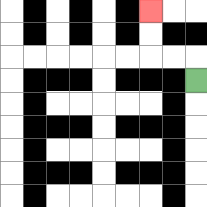{'start': '[8, 3]', 'end': '[6, 0]', 'path_directions': 'U,L,L,U,U', 'path_coordinates': '[[8, 3], [8, 2], [7, 2], [6, 2], [6, 1], [6, 0]]'}